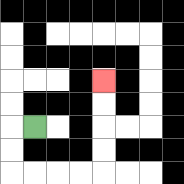{'start': '[1, 5]', 'end': '[4, 3]', 'path_directions': 'L,D,D,R,R,R,R,U,U,U,U', 'path_coordinates': '[[1, 5], [0, 5], [0, 6], [0, 7], [1, 7], [2, 7], [3, 7], [4, 7], [4, 6], [4, 5], [4, 4], [4, 3]]'}